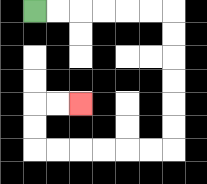{'start': '[1, 0]', 'end': '[3, 4]', 'path_directions': 'R,R,R,R,R,R,D,D,D,D,D,D,L,L,L,L,L,L,U,U,R,R', 'path_coordinates': '[[1, 0], [2, 0], [3, 0], [4, 0], [5, 0], [6, 0], [7, 0], [7, 1], [7, 2], [7, 3], [7, 4], [7, 5], [7, 6], [6, 6], [5, 6], [4, 6], [3, 6], [2, 6], [1, 6], [1, 5], [1, 4], [2, 4], [3, 4]]'}